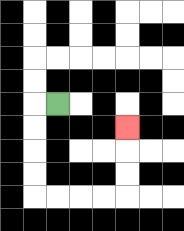{'start': '[2, 4]', 'end': '[5, 5]', 'path_directions': 'L,D,D,D,D,R,R,R,R,U,U,U', 'path_coordinates': '[[2, 4], [1, 4], [1, 5], [1, 6], [1, 7], [1, 8], [2, 8], [3, 8], [4, 8], [5, 8], [5, 7], [5, 6], [5, 5]]'}